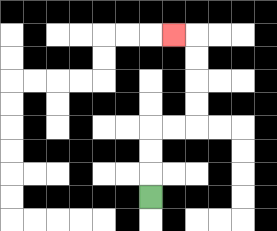{'start': '[6, 8]', 'end': '[7, 1]', 'path_directions': 'U,U,U,R,R,U,U,U,U,L', 'path_coordinates': '[[6, 8], [6, 7], [6, 6], [6, 5], [7, 5], [8, 5], [8, 4], [8, 3], [8, 2], [8, 1], [7, 1]]'}